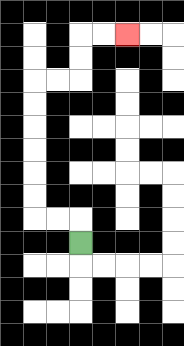{'start': '[3, 10]', 'end': '[5, 1]', 'path_directions': 'U,L,L,U,U,U,U,U,U,R,R,U,U,R,R', 'path_coordinates': '[[3, 10], [3, 9], [2, 9], [1, 9], [1, 8], [1, 7], [1, 6], [1, 5], [1, 4], [1, 3], [2, 3], [3, 3], [3, 2], [3, 1], [4, 1], [5, 1]]'}